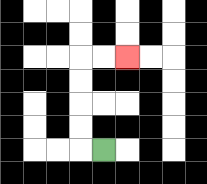{'start': '[4, 6]', 'end': '[5, 2]', 'path_directions': 'L,U,U,U,U,R,R', 'path_coordinates': '[[4, 6], [3, 6], [3, 5], [3, 4], [3, 3], [3, 2], [4, 2], [5, 2]]'}